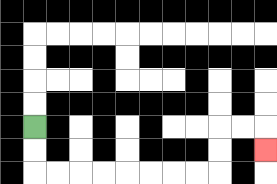{'start': '[1, 5]', 'end': '[11, 6]', 'path_directions': 'D,D,R,R,R,R,R,R,R,R,U,U,R,R,D', 'path_coordinates': '[[1, 5], [1, 6], [1, 7], [2, 7], [3, 7], [4, 7], [5, 7], [6, 7], [7, 7], [8, 7], [9, 7], [9, 6], [9, 5], [10, 5], [11, 5], [11, 6]]'}